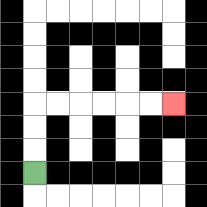{'start': '[1, 7]', 'end': '[7, 4]', 'path_directions': 'U,U,U,R,R,R,R,R,R', 'path_coordinates': '[[1, 7], [1, 6], [1, 5], [1, 4], [2, 4], [3, 4], [4, 4], [5, 4], [6, 4], [7, 4]]'}